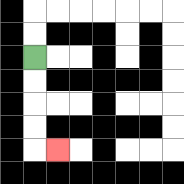{'start': '[1, 2]', 'end': '[2, 6]', 'path_directions': 'D,D,D,D,R', 'path_coordinates': '[[1, 2], [1, 3], [1, 4], [1, 5], [1, 6], [2, 6]]'}